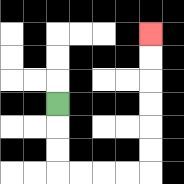{'start': '[2, 4]', 'end': '[6, 1]', 'path_directions': 'D,D,D,R,R,R,R,U,U,U,U,U,U', 'path_coordinates': '[[2, 4], [2, 5], [2, 6], [2, 7], [3, 7], [4, 7], [5, 7], [6, 7], [6, 6], [6, 5], [6, 4], [6, 3], [6, 2], [6, 1]]'}